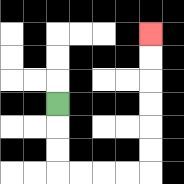{'start': '[2, 4]', 'end': '[6, 1]', 'path_directions': 'D,D,D,R,R,R,R,U,U,U,U,U,U', 'path_coordinates': '[[2, 4], [2, 5], [2, 6], [2, 7], [3, 7], [4, 7], [5, 7], [6, 7], [6, 6], [6, 5], [6, 4], [6, 3], [6, 2], [6, 1]]'}